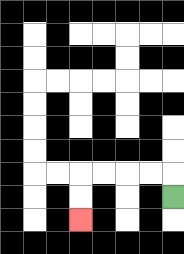{'start': '[7, 8]', 'end': '[3, 9]', 'path_directions': 'U,L,L,L,L,D,D', 'path_coordinates': '[[7, 8], [7, 7], [6, 7], [5, 7], [4, 7], [3, 7], [3, 8], [3, 9]]'}